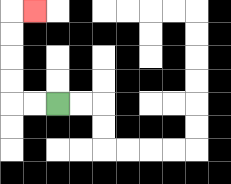{'start': '[2, 4]', 'end': '[1, 0]', 'path_directions': 'L,L,U,U,U,U,R', 'path_coordinates': '[[2, 4], [1, 4], [0, 4], [0, 3], [0, 2], [0, 1], [0, 0], [1, 0]]'}